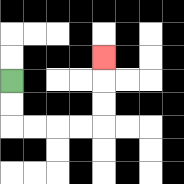{'start': '[0, 3]', 'end': '[4, 2]', 'path_directions': 'D,D,R,R,R,R,U,U,U', 'path_coordinates': '[[0, 3], [0, 4], [0, 5], [1, 5], [2, 5], [3, 5], [4, 5], [4, 4], [4, 3], [4, 2]]'}